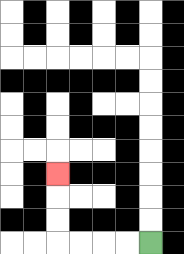{'start': '[6, 10]', 'end': '[2, 7]', 'path_directions': 'L,L,L,L,U,U,U', 'path_coordinates': '[[6, 10], [5, 10], [4, 10], [3, 10], [2, 10], [2, 9], [2, 8], [2, 7]]'}